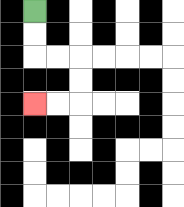{'start': '[1, 0]', 'end': '[1, 4]', 'path_directions': 'D,D,R,R,D,D,L,L', 'path_coordinates': '[[1, 0], [1, 1], [1, 2], [2, 2], [3, 2], [3, 3], [3, 4], [2, 4], [1, 4]]'}